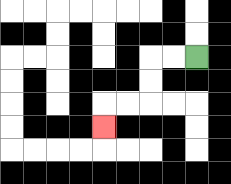{'start': '[8, 2]', 'end': '[4, 5]', 'path_directions': 'L,L,D,D,L,L,D', 'path_coordinates': '[[8, 2], [7, 2], [6, 2], [6, 3], [6, 4], [5, 4], [4, 4], [4, 5]]'}